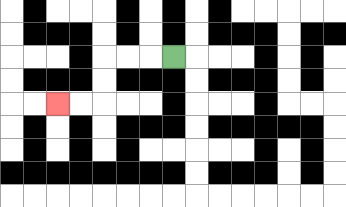{'start': '[7, 2]', 'end': '[2, 4]', 'path_directions': 'L,L,L,D,D,L,L', 'path_coordinates': '[[7, 2], [6, 2], [5, 2], [4, 2], [4, 3], [4, 4], [3, 4], [2, 4]]'}